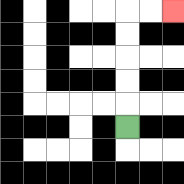{'start': '[5, 5]', 'end': '[7, 0]', 'path_directions': 'U,U,U,U,U,R,R', 'path_coordinates': '[[5, 5], [5, 4], [5, 3], [5, 2], [5, 1], [5, 0], [6, 0], [7, 0]]'}